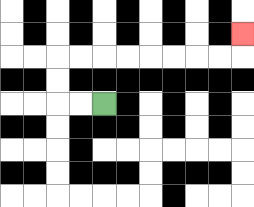{'start': '[4, 4]', 'end': '[10, 1]', 'path_directions': 'L,L,U,U,R,R,R,R,R,R,R,R,U', 'path_coordinates': '[[4, 4], [3, 4], [2, 4], [2, 3], [2, 2], [3, 2], [4, 2], [5, 2], [6, 2], [7, 2], [8, 2], [9, 2], [10, 2], [10, 1]]'}